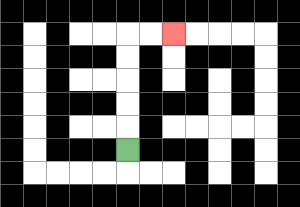{'start': '[5, 6]', 'end': '[7, 1]', 'path_directions': 'U,U,U,U,U,R,R', 'path_coordinates': '[[5, 6], [5, 5], [5, 4], [5, 3], [5, 2], [5, 1], [6, 1], [7, 1]]'}